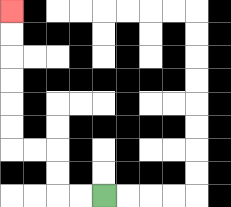{'start': '[4, 8]', 'end': '[0, 0]', 'path_directions': 'L,L,U,U,L,L,U,U,U,U,U,U', 'path_coordinates': '[[4, 8], [3, 8], [2, 8], [2, 7], [2, 6], [1, 6], [0, 6], [0, 5], [0, 4], [0, 3], [0, 2], [0, 1], [0, 0]]'}